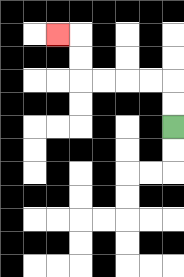{'start': '[7, 5]', 'end': '[2, 1]', 'path_directions': 'U,U,L,L,L,L,U,U,L', 'path_coordinates': '[[7, 5], [7, 4], [7, 3], [6, 3], [5, 3], [4, 3], [3, 3], [3, 2], [3, 1], [2, 1]]'}